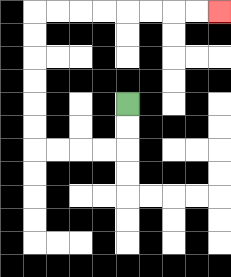{'start': '[5, 4]', 'end': '[9, 0]', 'path_directions': 'D,D,L,L,L,L,U,U,U,U,U,U,R,R,R,R,R,R,R,R', 'path_coordinates': '[[5, 4], [5, 5], [5, 6], [4, 6], [3, 6], [2, 6], [1, 6], [1, 5], [1, 4], [1, 3], [1, 2], [1, 1], [1, 0], [2, 0], [3, 0], [4, 0], [5, 0], [6, 0], [7, 0], [8, 0], [9, 0]]'}